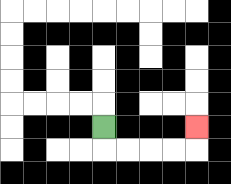{'start': '[4, 5]', 'end': '[8, 5]', 'path_directions': 'D,R,R,R,R,U', 'path_coordinates': '[[4, 5], [4, 6], [5, 6], [6, 6], [7, 6], [8, 6], [8, 5]]'}